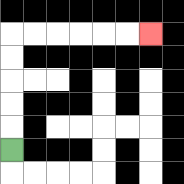{'start': '[0, 6]', 'end': '[6, 1]', 'path_directions': 'U,U,U,U,U,R,R,R,R,R,R', 'path_coordinates': '[[0, 6], [0, 5], [0, 4], [0, 3], [0, 2], [0, 1], [1, 1], [2, 1], [3, 1], [4, 1], [5, 1], [6, 1]]'}